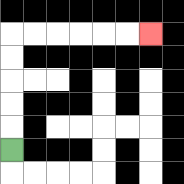{'start': '[0, 6]', 'end': '[6, 1]', 'path_directions': 'U,U,U,U,U,R,R,R,R,R,R', 'path_coordinates': '[[0, 6], [0, 5], [0, 4], [0, 3], [0, 2], [0, 1], [1, 1], [2, 1], [3, 1], [4, 1], [5, 1], [6, 1]]'}